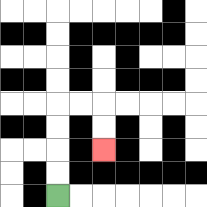{'start': '[2, 8]', 'end': '[4, 6]', 'path_directions': 'U,U,U,U,R,R,D,D', 'path_coordinates': '[[2, 8], [2, 7], [2, 6], [2, 5], [2, 4], [3, 4], [4, 4], [4, 5], [4, 6]]'}